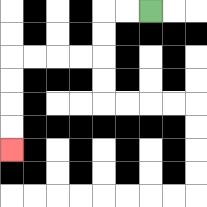{'start': '[6, 0]', 'end': '[0, 6]', 'path_directions': 'L,L,D,D,L,L,L,L,D,D,D,D', 'path_coordinates': '[[6, 0], [5, 0], [4, 0], [4, 1], [4, 2], [3, 2], [2, 2], [1, 2], [0, 2], [0, 3], [0, 4], [0, 5], [0, 6]]'}